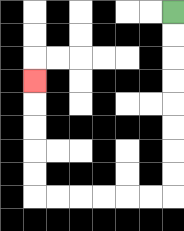{'start': '[7, 0]', 'end': '[1, 3]', 'path_directions': 'D,D,D,D,D,D,D,D,L,L,L,L,L,L,U,U,U,U,U', 'path_coordinates': '[[7, 0], [7, 1], [7, 2], [7, 3], [7, 4], [7, 5], [7, 6], [7, 7], [7, 8], [6, 8], [5, 8], [4, 8], [3, 8], [2, 8], [1, 8], [1, 7], [1, 6], [1, 5], [1, 4], [1, 3]]'}